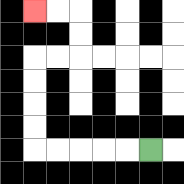{'start': '[6, 6]', 'end': '[1, 0]', 'path_directions': 'L,L,L,L,L,U,U,U,U,R,R,U,U,L,L', 'path_coordinates': '[[6, 6], [5, 6], [4, 6], [3, 6], [2, 6], [1, 6], [1, 5], [1, 4], [1, 3], [1, 2], [2, 2], [3, 2], [3, 1], [3, 0], [2, 0], [1, 0]]'}